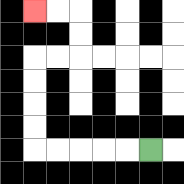{'start': '[6, 6]', 'end': '[1, 0]', 'path_directions': 'L,L,L,L,L,U,U,U,U,R,R,U,U,L,L', 'path_coordinates': '[[6, 6], [5, 6], [4, 6], [3, 6], [2, 6], [1, 6], [1, 5], [1, 4], [1, 3], [1, 2], [2, 2], [3, 2], [3, 1], [3, 0], [2, 0], [1, 0]]'}